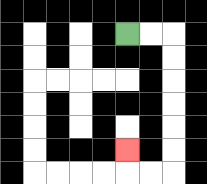{'start': '[5, 1]', 'end': '[5, 6]', 'path_directions': 'R,R,D,D,D,D,D,D,L,L,U', 'path_coordinates': '[[5, 1], [6, 1], [7, 1], [7, 2], [7, 3], [7, 4], [7, 5], [7, 6], [7, 7], [6, 7], [5, 7], [5, 6]]'}